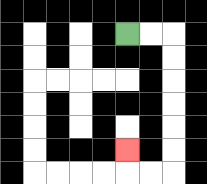{'start': '[5, 1]', 'end': '[5, 6]', 'path_directions': 'R,R,D,D,D,D,D,D,L,L,U', 'path_coordinates': '[[5, 1], [6, 1], [7, 1], [7, 2], [7, 3], [7, 4], [7, 5], [7, 6], [7, 7], [6, 7], [5, 7], [5, 6]]'}